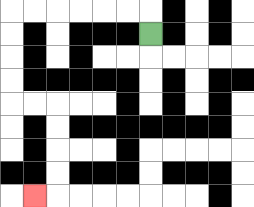{'start': '[6, 1]', 'end': '[1, 8]', 'path_directions': 'U,L,L,L,L,L,L,D,D,D,D,R,R,D,D,D,D,L', 'path_coordinates': '[[6, 1], [6, 0], [5, 0], [4, 0], [3, 0], [2, 0], [1, 0], [0, 0], [0, 1], [0, 2], [0, 3], [0, 4], [1, 4], [2, 4], [2, 5], [2, 6], [2, 7], [2, 8], [1, 8]]'}